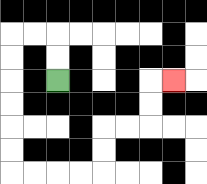{'start': '[2, 3]', 'end': '[7, 3]', 'path_directions': 'U,U,L,L,D,D,D,D,D,D,R,R,R,R,U,U,R,R,U,U,R', 'path_coordinates': '[[2, 3], [2, 2], [2, 1], [1, 1], [0, 1], [0, 2], [0, 3], [0, 4], [0, 5], [0, 6], [0, 7], [1, 7], [2, 7], [3, 7], [4, 7], [4, 6], [4, 5], [5, 5], [6, 5], [6, 4], [6, 3], [7, 3]]'}